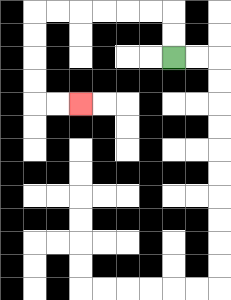{'start': '[7, 2]', 'end': '[3, 4]', 'path_directions': 'U,U,L,L,L,L,L,L,D,D,D,D,R,R', 'path_coordinates': '[[7, 2], [7, 1], [7, 0], [6, 0], [5, 0], [4, 0], [3, 0], [2, 0], [1, 0], [1, 1], [1, 2], [1, 3], [1, 4], [2, 4], [3, 4]]'}